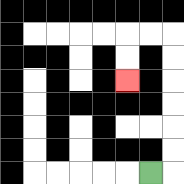{'start': '[6, 7]', 'end': '[5, 3]', 'path_directions': 'R,U,U,U,U,U,U,L,L,D,D', 'path_coordinates': '[[6, 7], [7, 7], [7, 6], [7, 5], [7, 4], [7, 3], [7, 2], [7, 1], [6, 1], [5, 1], [5, 2], [5, 3]]'}